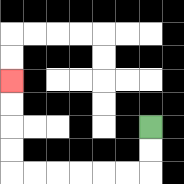{'start': '[6, 5]', 'end': '[0, 3]', 'path_directions': 'D,D,L,L,L,L,L,L,U,U,U,U', 'path_coordinates': '[[6, 5], [6, 6], [6, 7], [5, 7], [4, 7], [3, 7], [2, 7], [1, 7], [0, 7], [0, 6], [0, 5], [0, 4], [0, 3]]'}